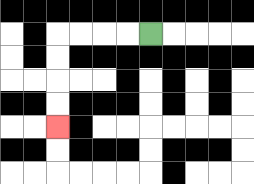{'start': '[6, 1]', 'end': '[2, 5]', 'path_directions': 'L,L,L,L,D,D,D,D', 'path_coordinates': '[[6, 1], [5, 1], [4, 1], [3, 1], [2, 1], [2, 2], [2, 3], [2, 4], [2, 5]]'}